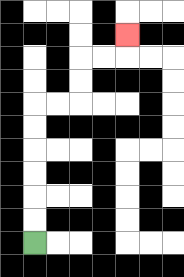{'start': '[1, 10]', 'end': '[5, 1]', 'path_directions': 'U,U,U,U,U,U,R,R,U,U,R,R,U', 'path_coordinates': '[[1, 10], [1, 9], [1, 8], [1, 7], [1, 6], [1, 5], [1, 4], [2, 4], [3, 4], [3, 3], [3, 2], [4, 2], [5, 2], [5, 1]]'}